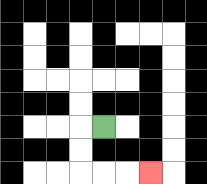{'start': '[4, 5]', 'end': '[6, 7]', 'path_directions': 'L,D,D,R,R,R', 'path_coordinates': '[[4, 5], [3, 5], [3, 6], [3, 7], [4, 7], [5, 7], [6, 7]]'}